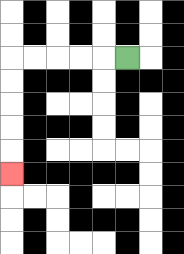{'start': '[5, 2]', 'end': '[0, 7]', 'path_directions': 'L,L,L,L,L,D,D,D,D,D', 'path_coordinates': '[[5, 2], [4, 2], [3, 2], [2, 2], [1, 2], [0, 2], [0, 3], [0, 4], [0, 5], [0, 6], [0, 7]]'}